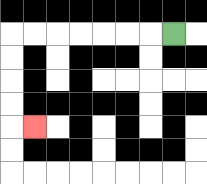{'start': '[7, 1]', 'end': '[1, 5]', 'path_directions': 'L,L,L,L,L,L,L,D,D,D,D,R', 'path_coordinates': '[[7, 1], [6, 1], [5, 1], [4, 1], [3, 1], [2, 1], [1, 1], [0, 1], [0, 2], [0, 3], [0, 4], [0, 5], [1, 5]]'}